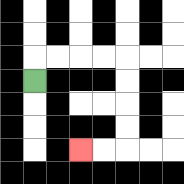{'start': '[1, 3]', 'end': '[3, 6]', 'path_directions': 'U,R,R,R,R,D,D,D,D,L,L', 'path_coordinates': '[[1, 3], [1, 2], [2, 2], [3, 2], [4, 2], [5, 2], [5, 3], [5, 4], [5, 5], [5, 6], [4, 6], [3, 6]]'}